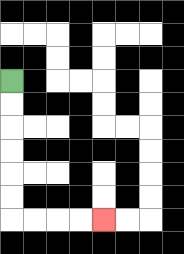{'start': '[0, 3]', 'end': '[4, 9]', 'path_directions': 'D,D,D,D,D,D,R,R,R,R', 'path_coordinates': '[[0, 3], [0, 4], [0, 5], [0, 6], [0, 7], [0, 8], [0, 9], [1, 9], [2, 9], [3, 9], [4, 9]]'}